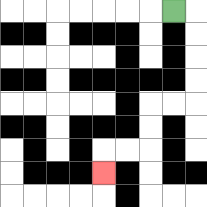{'start': '[7, 0]', 'end': '[4, 7]', 'path_directions': 'R,D,D,D,D,L,L,D,D,L,L,D', 'path_coordinates': '[[7, 0], [8, 0], [8, 1], [8, 2], [8, 3], [8, 4], [7, 4], [6, 4], [6, 5], [6, 6], [5, 6], [4, 6], [4, 7]]'}